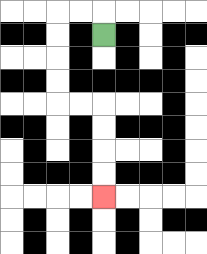{'start': '[4, 1]', 'end': '[4, 8]', 'path_directions': 'U,L,L,D,D,D,D,R,R,D,D,D,D', 'path_coordinates': '[[4, 1], [4, 0], [3, 0], [2, 0], [2, 1], [2, 2], [2, 3], [2, 4], [3, 4], [4, 4], [4, 5], [4, 6], [4, 7], [4, 8]]'}